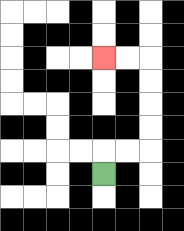{'start': '[4, 7]', 'end': '[4, 2]', 'path_directions': 'U,R,R,U,U,U,U,L,L', 'path_coordinates': '[[4, 7], [4, 6], [5, 6], [6, 6], [6, 5], [6, 4], [6, 3], [6, 2], [5, 2], [4, 2]]'}